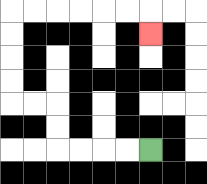{'start': '[6, 6]', 'end': '[6, 1]', 'path_directions': 'L,L,L,L,U,U,L,L,U,U,U,U,R,R,R,R,R,R,D', 'path_coordinates': '[[6, 6], [5, 6], [4, 6], [3, 6], [2, 6], [2, 5], [2, 4], [1, 4], [0, 4], [0, 3], [0, 2], [0, 1], [0, 0], [1, 0], [2, 0], [3, 0], [4, 0], [5, 0], [6, 0], [6, 1]]'}